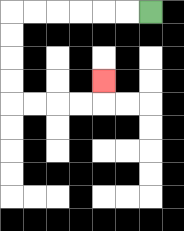{'start': '[6, 0]', 'end': '[4, 3]', 'path_directions': 'L,L,L,L,L,L,D,D,D,D,R,R,R,R,U', 'path_coordinates': '[[6, 0], [5, 0], [4, 0], [3, 0], [2, 0], [1, 0], [0, 0], [0, 1], [0, 2], [0, 3], [0, 4], [1, 4], [2, 4], [3, 4], [4, 4], [4, 3]]'}